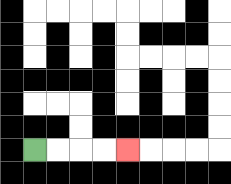{'start': '[1, 6]', 'end': '[5, 6]', 'path_directions': 'R,R,R,R', 'path_coordinates': '[[1, 6], [2, 6], [3, 6], [4, 6], [5, 6]]'}